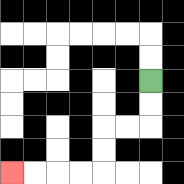{'start': '[6, 3]', 'end': '[0, 7]', 'path_directions': 'D,D,L,L,D,D,L,L,L,L', 'path_coordinates': '[[6, 3], [6, 4], [6, 5], [5, 5], [4, 5], [4, 6], [4, 7], [3, 7], [2, 7], [1, 7], [0, 7]]'}